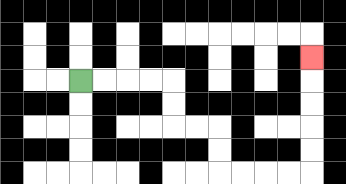{'start': '[3, 3]', 'end': '[13, 2]', 'path_directions': 'R,R,R,R,D,D,R,R,D,D,R,R,R,R,U,U,U,U,U', 'path_coordinates': '[[3, 3], [4, 3], [5, 3], [6, 3], [7, 3], [7, 4], [7, 5], [8, 5], [9, 5], [9, 6], [9, 7], [10, 7], [11, 7], [12, 7], [13, 7], [13, 6], [13, 5], [13, 4], [13, 3], [13, 2]]'}